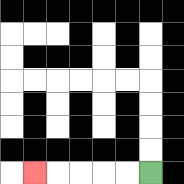{'start': '[6, 7]', 'end': '[1, 7]', 'path_directions': 'L,L,L,L,L', 'path_coordinates': '[[6, 7], [5, 7], [4, 7], [3, 7], [2, 7], [1, 7]]'}